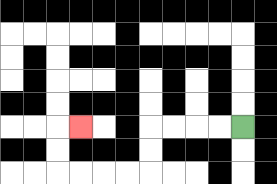{'start': '[10, 5]', 'end': '[3, 5]', 'path_directions': 'L,L,L,L,D,D,L,L,L,L,U,U,R', 'path_coordinates': '[[10, 5], [9, 5], [8, 5], [7, 5], [6, 5], [6, 6], [6, 7], [5, 7], [4, 7], [3, 7], [2, 7], [2, 6], [2, 5], [3, 5]]'}